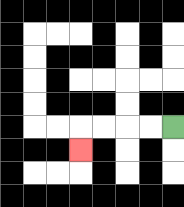{'start': '[7, 5]', 'end': '[3, 6]', 'path_directions': 'L,L,L,L,D', 'path_coordinates': '[[7, 5], [6, 5], [5, 5], [4, 5], [3, 5], [3, 6]]'}